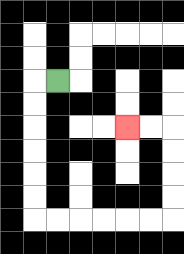{'start': '[2, 3]', 'end': '[5, 5]', 'path_directions': 'L,D,D,D,D,D,D,R,R,R,R,R,R,U,U,U,U,L,L', 'path_coordinates': '[[2, 3], [1, 3], [1, 4], [1, 5], [1, 6], [1, 7], [1, 8], [1, 9], [2, 9], [3, 9], [4, 9], [5, 9], [6, 9], [7, 9], [7, 8], [7, 7], [7, 6], [7, 5], [6, 5], [5, 5]]'}